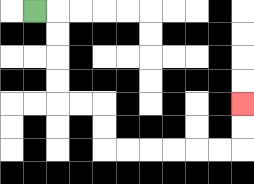{'start': '[1, 0]', 'end': '[10, 4]', 'path_directions': 'R,D,D,D,D,R,R,D,D,R,R,R,R,R,R,U,U', 'path_coordinates': '[[1, 0], [2, 0], [2, 1], [2, 2], [2, 3], [2, 4], [3, 4], [4, 4], [4, 5], [4, 6], [5, 6], [6, 6], [7, 6], [8, 6], [9, 6], [10, 6], [10, 5], [10, 4]]'}